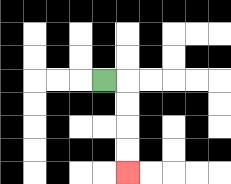{'start': '[4, 3]', 'end': '[5, 7]', 'path_directions': 'R,D,D,D,D', 'path_coordinates': '[[4, 3], [5, 3], [5, 4], [5, 5], [5, 6], [5, 7]]'}